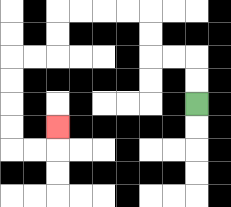{'start': '[8, 4]', 'end': '[2, 5]', 'path_directions': 'U,U,L,L,U,U,L,L,L,L,D,D,L,L,D,D,D,D,R,R,U', 'path_coordinates': '[[8, 4], [8, 3], [8, 2], [7, 2], [6, 2], [6, 1], [6, 0], [5, 0], [4, 0], [3, 0], [2, 0], [2, 1], [2, 2], [1, 2], [0, 2], [0, 3], [0, 4], [0, 5], [0, 6], [1, 6], [2, 6], [2, 5]]'}